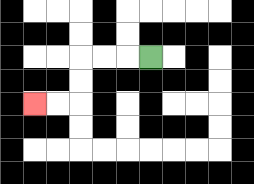{'start': '[6, 2]', 'end': '[1, 4]', 'path_directions': 'L,L,L,D,D,L,L', 'path_coordinates': '[[6, 2], [5, 2], [4, 2], [3, 2], [3, 3], [3, 4], [2, 4], [1, 4]]'}